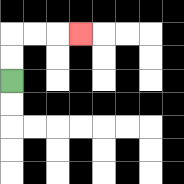{'start': '[0, 3]', 'end': '[3, 1]', 'path_directions': 'U,U,R,R,R', 'path_coordinates': '[[0, 3], [0, 2], [0, 1], [1, 1], [2, 1], [3, 1]]'}